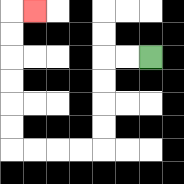{'start': '[6, 2]', 'end': '[1, 0]', 'path_directions': 'L,L,D,D,D,D,L,L,L,L,U,U,U,U,U,U,R', 'path_coordinates': '[[6, 2], [5, 2], [4, 2], [4, 3], [4, 4], [4, 5], [4, 6], [3, 6], [2, 6], [1, 6], [0, 6], [0, 5], [0, 4], [0, 3], [0, 2], [0, 1], [0, 0], [1, 0]]'}